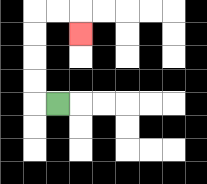{'start': '[2, 4]', 'end': '[3, 1]', 'path_directions': 'L,U,U,U,U,R,R,D', 'path_coordinates': '[[2, 4], [1, 4], [1, 3], [1, 2], [1, 1], [1, 0], [2, 0], [3, 0], [3, 1]]'}